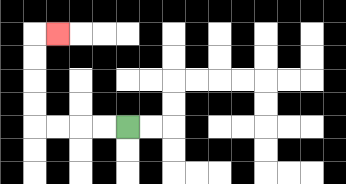{'start': '[5, 5]', 'end': '[2, 1]', 'path_directions': 'L,L,L,L,U,U,U,U,R', 'path_coordinates': '[[5, 5], [4, 5], [3, 5], [2, 5], [1, 5], [1, 4], [1, 3], [1, 2], [1, 1], [2, 1]]'}